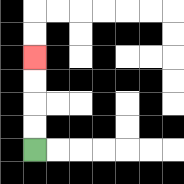{'start': '[1, 6]', 'end': '[1, 2]', 'path_directions': 'U,U,U,U', 'path_coordinates': '[[1, 6], [1, 5], [1, 4], [1, 3], [1, 2]]'}